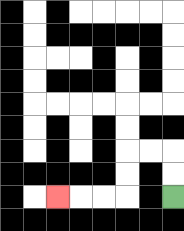{'start': '[7, 8]', 'end': '[2, 8]', 'path_directions': 'U,U,L,L,D,D,L,L,L', 'path_coordinates': '[[7, 8], [7, 7], [7, 6], [6, 6], [5, 6], [5, 7], [5, 8], [4, 8], [3, 8], [2, 8]]'}